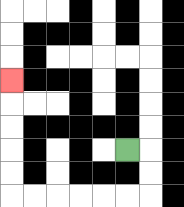{'start': '[5, 6]', 'end': '[0, 3]', 'path_directions': 'R,D,D,L,L,L,L,L,L,U,U,U,U,U', 'path_coordinates': '[[5, 6], [6, 6], [6, 7], [6, 8], [5, 8], [4, 8], [3, 8], [2, 8], [1, 8], [0, 8], [0, 7], [0, 6], [0, 5], [0, 4], [0, 3]]'}